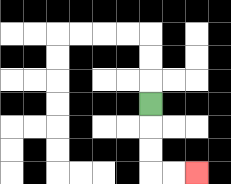{'start': '[6, 4]', 'end': '[8, 7]', 'path_directions': 'D,D,D,R,R', 'path_coordinates': '[[6, 4], [6, 5], [6, 6], [6, 7], [7, 7], [8, 7]]'}